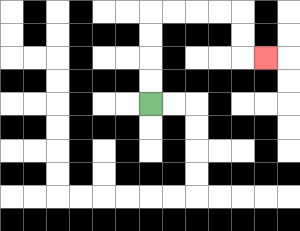{'start': '[6, 4]', 'end': '[11, 2]', 'path_directions': 'U,U,U,U,R,R,R,R,D,D,R', 'path_coordinates': '[[6, 4], [6, 3], [6, 2], [6, 1], [6, 0], [7, 0], [8, 0], [9, 0], [10, 0], [10, 1], [10, 2], [11, 2]]'}